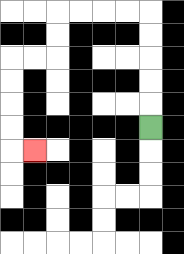{'start': '[6, 5]', 'end': '[1, 6]', 'path_directions': 'U,U,U,U,U,L,L,L,L,D,D,L,L,D,D,D,D,R', 'path_coordinates': '[[6, 5], [6, 4], [6, 3], [6, 2], [6, 1], [6, 0], [5, 0], [4, 0], [3, 0], [2, 0], [2, 1], [2, 2], [1, 2], [0, 2], [0, 3], [0, 4], [0, 5], [0, 6], [1, 6]]'}